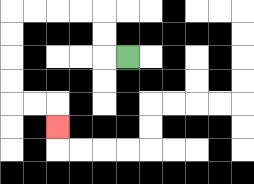{'start': '[5, 2]', 'end': '[2, 5]', 'path_directions': 'L,U,U,L,L,L,L,D,D,D,D,R,R,D', 'path_coordinates': '[[5, 2], [4, 2], [4, 1], [4, 0], [3, 0], [2, 0], [1, 0], [0, 0], [0, 1], [0, 2], [0, 3], [0, 4], [1, 4], [2, 4], [2, 5]]'}